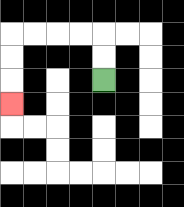{'start': '[4, 3]', 'end': '[0, 4]', 'path_directions': 'U,U,L,L,L,L,D,D,D', 'path_coordinates': '[[4, 3], [4, 2], [4, 1], [3, 1], [2, 1], [1, 1], [0, 1], [0, 2], [0, 3], [0, 4]]'}